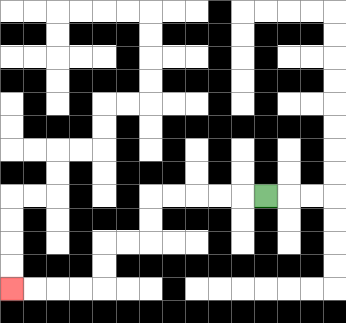{'start': '[11, 8]', 'end': '[0, 12]', 'path_directions': 'L,L,L,L,L,D,D,L,L,D,D,L,L,L,L', 'path_coordinates': '[[11, 8], [10, 8], [9, 8], [8, 8], [7, 8], [6, 8], [6, 9], [6, 10], [5, 10], [4, 10], [4, 11], [4, 12], [3, 12], [2, 12], [1, 12], [0, 12]]'}